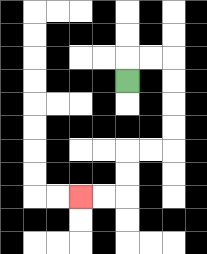{'start': '[5, 3]', 'end': '[3, 8]', 'path_directions': 'U,R,R,D,D,D,D,L,L,D,D,L,L', 'path_coordinates': '[[5, 3], [5, 2], [6, 2], [7, 2], [7, 3], [7, 4], [7, 5], [7, 6], [6, 6], [5, 6], [5, 7], [5, 8], [4, 8], [3, 8]]'}